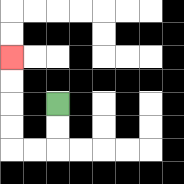{'start': '[2, 4]', 'end': '[0, 2]', 'path_directions': 'D,D,L,L,U,U,U,U', 'path_coordinates': '[[2, 4], [2, 5], [2, 6], [1, 6], [0, 6], [0, 5], [0, 4], [0, 3], [0, 2]]'}